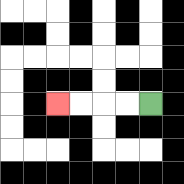{'start': '[6, 4]', 'end': '[2, 4]', 'path_directions': 'L,L,L,L', 'path_coordinates': '[[6, 4], [5, 4], [4, 4], [3, 4], [2, 4]]'}